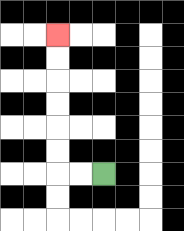{'start': '[4, 7]', 'end': '[2, 1]', 'path_directions': 'L,L,U,U,U,U,U,U', 'path_coordinates': '[[4, 7], [3, 7], [2, 7], [2, 6], [2, 5], [2, 4], [2, 3], [2, 2], [2, 1]]'}